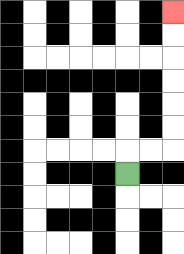{'start': '[5, 7]', 'end': '[7, 0]', 'path_directions': 'U,R,R,U,U,U,U,U,U', 'path_coordinates': '[[5, 7], [5, 6], [6, 6], [7, 6], [7, 5], [7, 4], [7, 3], [7, 2], [7, 1], [7, 0]]'}